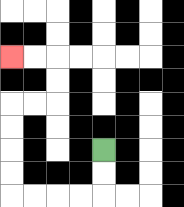{'start': '[4, 6]', 'end': '[0, 2]', 'path_directions': 'D,D,L,L,L,L,U,U,U,U,R,R,U,U,L,L', 'path_coordinates': '[[4, 6], [4, 7], [4, 8], [3, 8], [2, 8], [1, 8], [0, 8], [0, 7], [0, 6], [0, 5], [0, 4], [1, 4], [2, 4], [2, 3], [2, 2], [1, 2], [0, 2]]'}